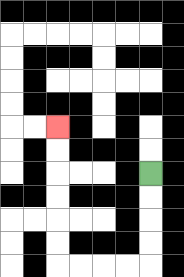{'start': '[6, 7]', 'end': '[2, 5]', 'path_directions': 'D,D,D,D,L,L,L,L,U,U,U,U,U,U', 'path_coordinates': '[[6, 7], [6, 8], [6, 9], [6, 10], [6, 11], [5, 11], [4, 11], [3, 11], [2, 11], [2, 10], [2, 9], [2, 8], [2, 7], [2, 6], [2, 5]]'}